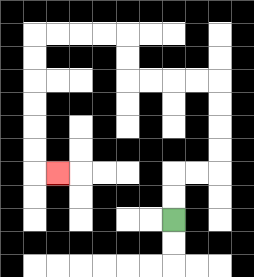{'start': '[7, 9]', 'end': '[2, 7]', 'path_directions': 'U,U,R,R,U,U,U,U,L,L,L,L,U,U,L,L,L,L,D,D,D,D,D,D,R', 'path_coordinates': '[[7, 9], [7, 8], [7, 7], [8, 7], [9, 7], [9, 6], [9, 5], [9, 4], [9, 3], [8, 3], [7, 3], [6, 3], [5, 3], [5, 2], [5, 1], [4, 1], [3, 1], [2, 1], [1, 1], [1, 2], [1, 3], [1, 4], [1, 5], [1, 6], [1, 7], [2, 7]]'}